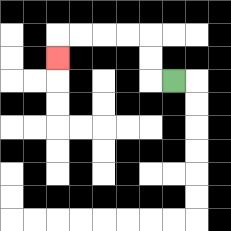{'start': '[7, 3]', 'end': '[2, 2]', 'path_directions': 'L,U,U,L,L,L,L,D', 'path_coordinates': '[[7, 3], [6, 3], [6, 2], [6, 1], [5, 1], [4, 1], [3, 1], [2, 1], [2, 2]]'}